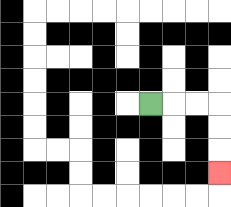{'start': '[6, 4]', 'end': '[9, 7]', 'path_directions': 'R,R,R,D,D,D', 'path_coordinates': '[[6, 4], [7, 4], [8, 4], [9, 4], [9, 5], [9, 6], [9, 7]]'}